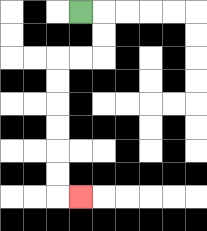{'start': '[3, 0]', 'end': '[3, 8]', 'path_directions': 'R,D,D,L,L,D,D,D,D,D,D,R', 'path_coordinates': '[[3, 0], [4, 0], [4, 1], [4, 2], [3, 2], [2, 2], [2, 3], [2, 4], [2, 5], [2, 6], [2, 7], [2, 8], [3, 8]]'}